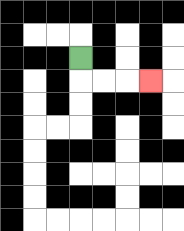{'start': '[3, 2]', 'end': '[6, 3]', 'path_directions': 'D,R,R,R', 'path_coordinates': '[[3, 2], [3, 3], [4, 3], [5, 3], [6, 3]]'}